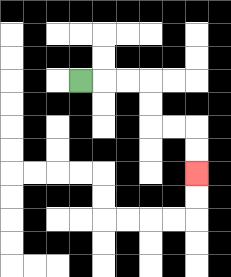{'start': '[3, 3]', 'end': '[8, 7]', 'path_directions': 'R,R,R,D,D,R,R,D,D', 'path_coordinates': '[[3, 3], [4, 3], [5, 3], [6, 3], [6, 4], [6, 5], [7, 5], [8, 5], [8, 6], [8, 7]]'}